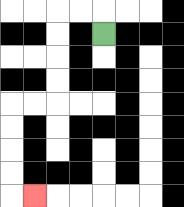{'start': '[4, 1]', 'end': '[1, 8]', 'path_directions': 'U,L,L,D,D,D,D,L,L,D,D,D,D,R', 'path_coordinates': '[[4, 1], [4, 0], [3, 0], [2, 0], [2, 1], [2, 2], [2, 3], [2, 4], [1, 4], [0, 4], [0, 5], [0, 6], [0, 7], [0, 8], [1, 8]]'}